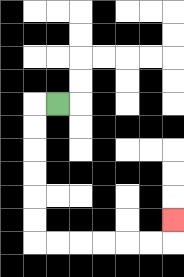{'start': '[2, 4]', 'end': '[7, 9]', 'path_directions': 'L,D,D,D,D,D,D,R,R,R,R,R,R,U', 'path_coordinates': '[[2, 4], [1, 4], [1, 5], [1, 6], [1, 7], [1, 8], [1, 9], [1, 10], [2, 10], [3, 10], [4, 10], [5, 10], [6, 10], [7, 10], [7, 9]]'}